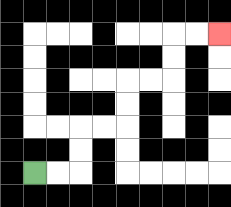{'start': '[1, 7]', 'end': '[9, 1]', 'path_directions': 'R,R,U,U,R,R,U,U,R,R,U,U,R,R', 'path_coordinates': '[[1, 7], [2, 7], [3, 7], [3, 6], [3, 5], [4, 5], [5, 5], [5, 4], [5, 3], [6, 3], [7, 3], [7, 2], [7, 1], [8, 1], [9, 1]]'}